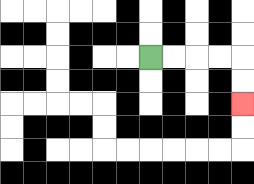{'start': '[6, 2]', 'end': '[10, 4]', 'path_directions': 'R,R,R,R,D,D', 'path_coordinates': '[[6, 2], [7, 2], [8, 2], [9, 2], [10, 2], [10, 3], [10, 4]]'}